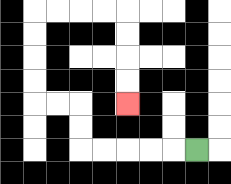{'start': '[8, 6]', 'end': '[5, 4]', 'path_directions': 'L,L,L,L,L,U,U,L,L,U,U,U,U,R,R,R,R,D,D,D,D', 'path_coordinates': '[[8, 6], [7, 6], [6, 6], [5, 6], [4, 6], [3, 6], [3, 5], [3, 4], [2, 4], [1, 4], [1, 3], [1, 2], [1, 1], [1, 0], [2, 0], [3, 0], [4, 0], [5, 0], [5, 1], [5, 2], [5, 3], [5, 4]]'}